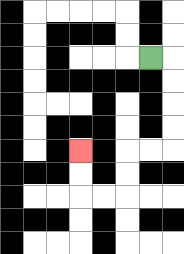{'start': '[6, 2]', 'end': '[3, 6]', 'path_directions': 'R,D,D,D,D,L,L,D,D,L,L,U,U', 'path_coordinates': '[[6, 2], [7, 2], [7, 3], [7, 4], [7, 5], [7, 6], [6, 6], [5, 6], [5, 7], [5, 8], [4, 8], [3, 8], [3, 7], [3, 6]]'}